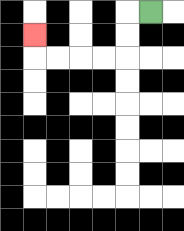{'start': '[6, 0]', 'end': '[1, 1]', 'path_directions': 'L,D,D,L,L,L,L,U', 'path_coordinates': '[[6, 0], [5, 0], [5, 1], [5, 2], [4, 2], [3, 2], [2, 2], [1, 2], [1, 1]]'}